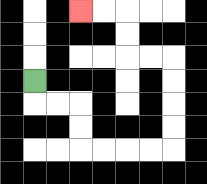{'start': '[1, 3]', 'end': '[3, 0]', 'path_directions': 'D,R,R,D,D,R,R,R,R,U,U,U,U,L,L,U,U,L,L', 'path_coordinates': '[[1, 3], [1, 4], [2, 4], [3, 4], [3, 5], [3, 6], [4, 6], [5, 6], [6, 6], [7, 6], [7, 5], [7, 4], [7, 3], [7, 2], [6, 2], [5, 2], [5, 1], [5, 0], [4, 0], [3, 0]]'}